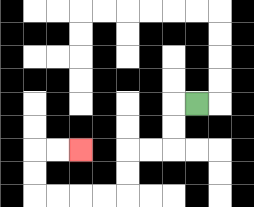{'start': '[8, 4]', 'end': '[3, 6]', 'path_directions': 'L,D,D,L,L,D,D,L,L,L,L,U,U,R,R', 'path_coordinates': '[[8, 4], [7, 4], [7, 5], [7, 6], [6, 6], [5, 6], [5, 7], [5, 8], [4, 8], [3, 8], [2, 8], [1, 8], [1, 7], [1, 6], [2, 6], [3, 6]]'}